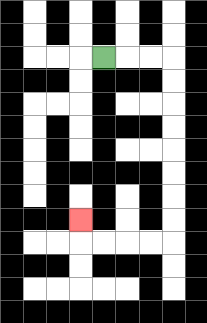{'start': '[4, 2]', 'end': '[3, 9]', 'path_directions': 'R,R,R,D,D,D,D,D,D,D,D,L,L,L,L,U', 'path_coordinates': '[[4, 2], [5, 2], [6, 2], [7, 2], [7, 3], [7, 4], [7, 5], [7, 6], [7, 7], [7, 8], [7, 9], [7, 10], [6, 10], [5, 10], [4, 10], [3, 10], [3, 9]]'}